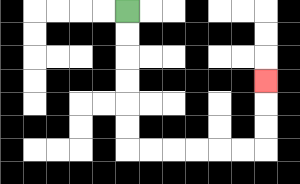{'start': '[5, 0]', 'end': '[11, 3]', 'path_directions': 'D,D,D,D,D,D,R,R,R,R,R,R,U,U,U', 'path_coordinates': '[[5, 0], [5, 1], [5, 2], [5, 3], [5, 4], [5, 5], [5, 6], [6, 6], [7, 6], [8, 6], [9, 6], [10, 6], [11, 6], [11, 5], [11, 4], [11, 3]]'}